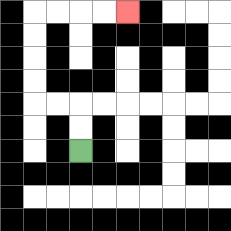{'start': '[3, 6]', 'end': '[5, 0]', 'path_directions': 'U,U,L,L,U,U,U,U,R,R,R,R', 'path_coordinates': '[[3, 6], [3, 5], [3, 4], [2, 4], [1, 4], [1, 3], [1, 2], [1, 1], [1, 0], [2, 0], [3, 0], [4, 0], [5, 0]]'}